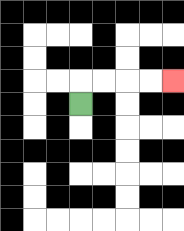{'start': '[3, 4]', 'end': '[7, 3]', 'path_directions': 'U,R,R,R,R', 'path_coordinates': '[[3, 4], [3, 3], [4, 3], [5, 3], [6, 3], [7, 3]]'}